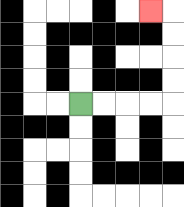{'start': '[3, 4]', 'end': '[6, 0]', 'path_directions': 'R,R,R,R,U,U,U,U,L', 'path_coordinates': '[[3, 4], [4, 4], [5, 4], [6, 4], [7, 4], [7, 3], [7, 2], [7, 1], [7, 0], [6, 0]]'}